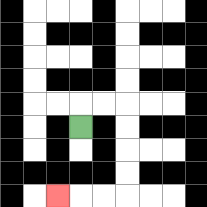{'start': '[3, 5]', 'end': '[2, 8]', 'path_directions': 'U,R,R,D,D,D,D,L,L,L', 'path_coordinates': '[[3, 5], [3, 4], [4, 4], [5, 4], [5, 5], [5, 6], [5, 7], [5, 8], [4, 8], [3, 8], [2, 8]]'}